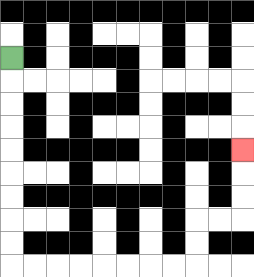{'start': '[0, 2]', 'end': '[10, 6]', 'path_directions': 'D,D,D,D,D,D,D,D,D,R,R,R,R,R,R,R,R,U,U,R,R,U,U,U', 'path_coordinates': '[[0, 2], [0, 3], [0, 4], [0, 5], [0, 6], [0, 7], [0, 8], [0, 9], [0, 10], [0, 11], [1, 11], [2, 11], [3, 11], [4, 11], [5, 11], [6, 11], [7, 11], [8, 11], [8, 10], [8, 9], [9, 9], [10, 9], [10, 8], [10, 7], [10, 6]]'}